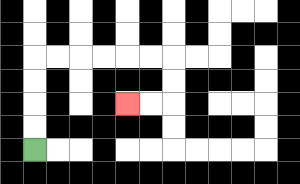{'start': '[1, 6]', 'end': '[5, 4]', 'path_directions': 'U,U,U,U,R,R,R,R,R,R,D,D,L,L', 'path_coordinates': '[[1, 6], [1, 5], [1, 4], [1, 3], [1, 2], [2, 2], [3, 2], [4, 2], [5, 2], [6, 2], [7, 2], [7, 3], [7, 4], [6, 4], [5, 4]]'}